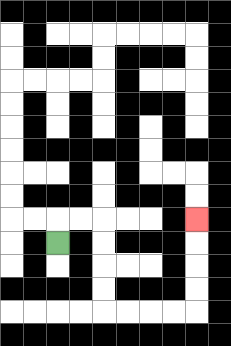{'start': '[2, 10]', 'end': '[8, 9]', 'path_directions': 'U,R,R,D,D,D,D,R,R,R,R,U,U,U,U', 'path_coordinates': '[[2, 10], [2, 9], [3, 9], [4, 9], [4, 10], [4, 11], [4, 12], [4, 13], [5, 13], [6, 13], [7, 13], [8, 13], [8, 12], [8, 11], [8, 10], [8, 9]]'}